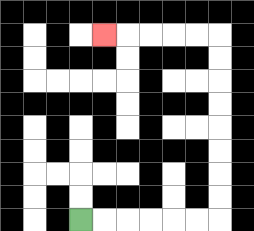{'start': '[3, 9]', 'end': '[4, 1]', 'path_directions': 'R,R,R,R,R,R,U,U,U,U,U,U,U,U,L,L,L,L,L', 'path_coordinates': '[[3, 9], [4, 9], [5, 9], [6, 9], [7, 9], [8, 9], [9, 9], [9, 8], [9, 7], [9, 6], [9, 5], [9, 4], [9, 3], [9, 2], [9, 1], [8, 1], [7, 1], [6, 1], [5, 1], [4, 1]]'}